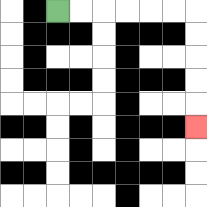{'start': '[2, 0]', 'end': '[8, 5]', 'path_directions': 'R,R,R,R,R,R,D,D,D,D,D', 'path_coordinates': '[[2, 0], [3, 0], [4, 0], [5, 0], [6, 0], [7, 0], [8, 0], [8, 1], [8, 2], [8, 3], [8, 4], [8, 5]]'}